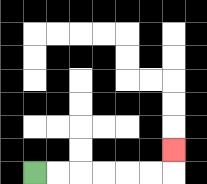{'start': '[1, 7]', 'end': '[7, 6]', 'path_directions': 'R,R,R,R,R,R,U', 'path_coordinates': '[[1, 7], [2, 7], [3, 7], [4, 7], [5, 7], [6, 7], [7, 7], [7, 6]]'}